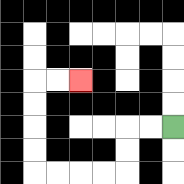{'start': '[7, 5]', 'end': '[3, 3]', 'path_directions': 'L,L,D,D,L,L,L,L,U,U,U,U,R,R', 'path_coordinates': '[[7, 5], [6, 5], [5, 5], [5, 6], [5, 7], [4, 7], [3, 7], [2, 7], [1, 7], [1, 6], [1, 5], [1, 4], [1, 3], [2, 3], [3, 3]]'}